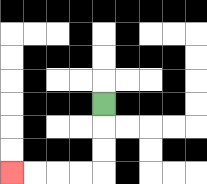{'start': '[4, 4]', 'end': '[0, 7]', 'path_directions': 'D,D,D,L,L,L,L', 'path_coordinates': '[[4, 4], [4, 5], [4, 6], [4, 7], [3, 7], [2, 7], [1, 7], [0, 7]]'}